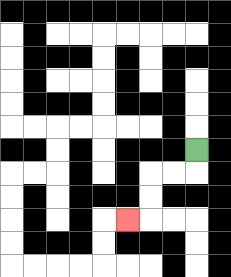{'start': '[8, 6]', 'end': '[5, 9]', 'path_directions': 'D,L,L,D,D,L', 'path_coordinates': '[[8, 6], [8, 7], [7, 7], [6, 7], [6, 8], [6, 9], [5, 9]]'}